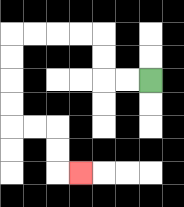{'start': '[6, 3]', 'end': '[3, 7]', 'path_directions': 'L,L,U,U,L,L,L,L,D,D,D,D,R,R,D,D,R', 'path_coordinates': '[[6, 3], [5, 3], [4, 3], [4, 2], [4, 1], [3, 1], [2, 1], [1, 1], [0, 1], [0, 2], [0, 3], [0, 4], [0, 5], [1, 5], [2, 5], [2, 6], [2, 7], [3, 7]]'}